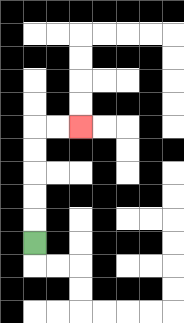{'start': '[1, 10]', 'end': '[3, 5]', 'path_directions': 'U,U,U,U,U,R,R', 'path_coordinates': '[[1, 10], [1, 9], [1, 8], [1, 7], [1, 6], [1, 5], [2, 5], [3, 5]]'}